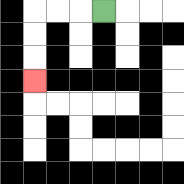{'start': '[4, 0]', 'end': '[1, 3]', 'path_directions': 'L,L,L,D,D,D', 'path_coordinates': '[[4, 0], [3, 0], [2, 0], [1, 0], [1, 1], [1, 2], [1, 3]]'}